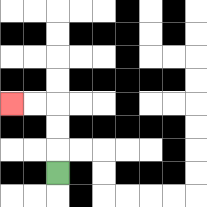{'start': '[2, 7]', 'end': '[0, 4]', 'path_directions': 'U,U,U,L,L', 'path_coordinates': '[[2, 7], [2, 6], [2, 5], [2, 4], [1, 4], [0, 4]]'}